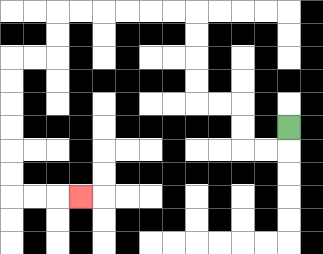{'start': '[12, 5]', 'end': '[3, 8]', 'path_directions': 'D,L,L,U,U,L,L,U,U,U,U,L,L,L,L,L,L,D,D,L,L,D,D,D,D,D,D,R,R,R', 'path_coordinates': '[[12, 5], [12, 6], [11, 6], [10, 6], [10, 5], [10, 4], [9, 4], [8, 4], [8, 3], [8, 2], [8, 1], [8, 0], [7, 0], [6, 0], [5, 0], [4, 0], [3, 0], [2, 0], [2, 1], [2, 2], [1, 2], [0, 2], [0, 3], [0, 4], [0, 5], [0, 6], [0, 7], [0, 8], [1, 8], [2, 8], [3, 8]]'}